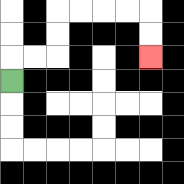{'start': '[0, 3]', 'end': '[6, 2]', 'path_directions': 'U,R,R,U,U,R,R,R,R,D,D', 'path_coordinates': '[[0, 3], [0, 2], [1, 2], [2, 2], [2, 1], [2, 0], [3, 0], [4, 0], [5, 0], [6, 0], [6, 1], [6, 2]]'}